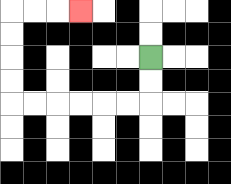{'start': '[6, 2]', 'end': '[3, 0]', 'path_directions': 'D,D,L,L,L,L,L,L,U,U,U,U,R,R,R', 'path_coordinates': '[[6, 2], [6, 3], [6, 4], [5, 4], [4, 4], [3, 4], [2, 4], [1, 4], [0, 4], [0, 3], [0, 2], [0, 1], [0, 0], [1, 0], [2, 0], [3, 0]]'}